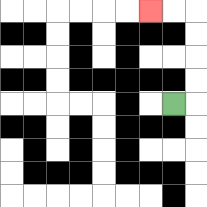{'start': '[7, 4]', 'end': '[6, 0]', 'path_directions': 'R,U,U,U,U,L,L', 'path_coordinates': '[[7, 4], [8, 4], [8, 3], [8, 2], [8, 1], [8, 0], [7, 0], [6, 0]]'}